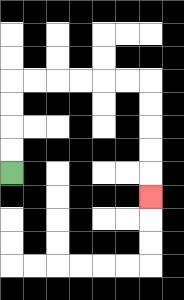{'start': '[0, 7]', 'end': '[6, 8]', 'path_directions': 'U,U,U,U,R,R,R,R,R,R,D,D,D,D,D', 'path_coordinates': '[[0, 7], [0, 6], [0, 5], [0, 4], [0, 3], [1, 3], [2, 3], [3, 3], [4, 3], [5, 3], [6, 3], [6, 4], [6, 5], [6, 6], [6, 7], [6, 8]]'}